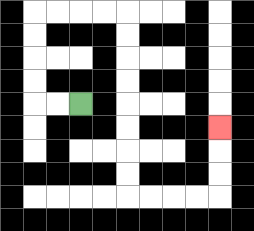{'start': '[3, 4]', 'end': '[9, 5]', 'path_directions': 'L,L,U,U,U,U,R,R,R,R,D,D,D,D,D,D,D,D,R,R,R,R,U,U,U', 'path_coordinates': '[[3, 4], [2, 4], [1, 4], [1, 3], [1, 2], [1, 1], [1, 0], [2, 0], [3, 0], [4, 0], [5, 0], [5, 1], [5, 2], [5, 3], [5, 4], [5, 5], [5, 6], [5, 7], [5, 8], [6, 8], [7, 8], [8, 8], [9, 8], [9, 7], [9, 6], [9, 5]]'}